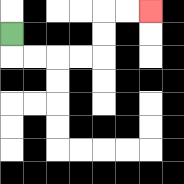{'start': '[0, 1]', 'end': '[6, 0]', 'path_directions': 'D,R,R,R,R,U,U,R,R', 'path_coordinates': '[[0, 1], [0, 2], [1, 2], [2, 2], [3, 2], [4, 2], [4, 1], [4, 0], [5, 0], [6, 0]]'}